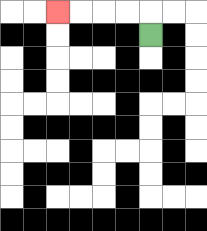{'start': '[6, 1]', 'end': '[2, 0]', 'path_directions': 'U,L,L,L,L', 'path_coordinates': '[[6, 1], [6, 0], [5, 0], [4, 0], [3, 0], [2, 0]]'}